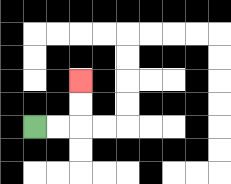{'start': '[1, 5]', 'end': '[3, 3]', 'path_directions': 'R,R,U,U', 'path_coordinates': '[[1, 5], [2, 5], [3, 5], [3, 4], [3, 3]]'}